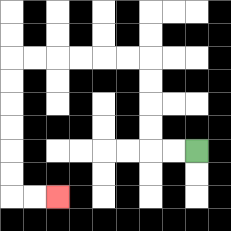{'start': '[8, 6]', 'end': '[2, 8]', 'path_directions': 'L,L,U,U,U,U,L,L,L,L,L,L,D,D,D,D,D,D,R,R', 'path_coordinates': '[[8, 6], [7, 6], [6, 6], [6, 5], [6, 4], [6, 3], [6, 2], [5, 2], [4, 2], [3, 2], [2, 2], [1, 2], [0, 2], [0, 3], [0, 4], [0, 5], [0, 6], [0, 7], [0, 8], [1, 8], [2, 8]]'}